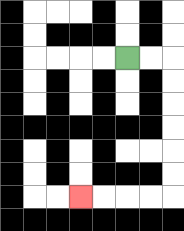{'start': '[5, 2]', 'end': '[3, 8]', 'path_directions': 'R,R,D,D,D,D,D,D,L,L,L,L', 'path_coordinates': '[[5, 2], [6, 2], [7, 2], [7, 3], [7, 4], [7, 5], [7, 6], [7, 7], [7, 8], [6, 8], [5, 8], [4, 8], [3, 8]]'}